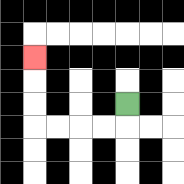{'start': '[5, 4]', 'end': '[1, 2]', 'path_directions': 'D,L,L,L,L,U,U,U', 'path_coordinates': '[[5, 4], [5, 5], [4, 5], [3, 5], [2, 5], [1, 5], [1, 4], [1, 3], [1, 2]]'}